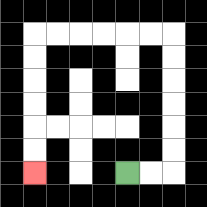{'start': '[5, 7]', 'end': '[1, 7]', 'path_directions': 'R,R,U,U,U,U,U,U,L,L,L,L,L,L,D,D,D,D,D,D', 'path_coordinates': '[[5, 7], [6, 7], [7, 7], [7, 6], [7, 5], [7, 4], [7, 3], [7, 2], [7, 1], [6, 1], [5, 1], [4, 1], [3, 1], [2, 1], [1, 1], [1, 2], [1, 3], [1, 4], [1, 5], [1, 6], [1, 7]]'}